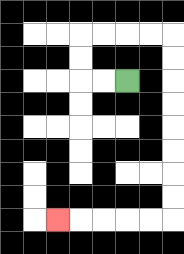{'start': '[5, 3]', 'end': '[2, 9]', 'path_directions': 'L,L,U,U,R,R,R,R,D,D,D,D,D,D,D,D,L,L,L,L,L', 'path_coordinates': '[[5, 3], [4, 3], [3, 3], [3, 2], [3, 1], [4, 1], [5, 1], [6, 1], [7, 1], [7, 2], [7, 3], [7, 4], [7, 5], [7, 6], [7, 7], [7, 8], [7, 9], [6, 9], [5, 9], [4, 9], [3, 9], [2, 9]]'}